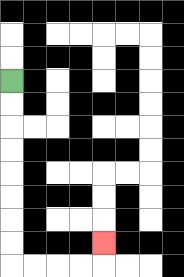{'start': '[0, 3]', 'end': '[4, 10]', 'path_directions': 'D,D,D,D,D,D,D,D,R,R,R,R,U', 'path_coordinates': '[[0, 3], [0, 4], [0, 5], [0, 6], [0, 7], [0, 8], [0, 9], [0, 10], [0, 11], [1, 11], [2, 11], [3, 11], [4, 11], [4, 10]]'}